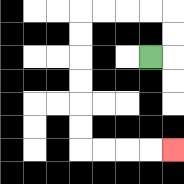{'start': '[6, 2]', 'end': '[7, 6]', 'path_directions': 'R,U,U,L,L,L,L,D,D,D,D,D,D,R,R,R,R', 'path_coordinates': '[[6, 2], [7, 2], [7, 1], [7, 0], [6, 0], [5, 0], [4, 0], [3, 0], [3, 1], [3, 2], [3, 3], [3, 4], [3, 5], [3, 6], [4, 6], [5, 6], [6, 6], [7, 6]]'}